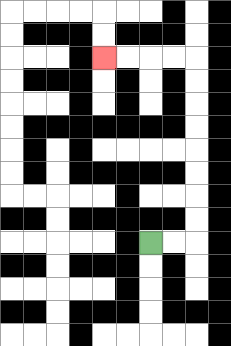{'start': '[6, 10]', 'end': '[4, 2]', 'path_directions': 'R,R,U,U,U,U,U,U,U,U,L,L,L,L', 'path_coordinates': '[[6, 10], [7, 10], [8, 10], [8, 9], [8, 8], [8, 7], [8, 6], [8, 5], [8, 4], [8, 3], [8, 2], [7, 2], [6, 2], [5, 2], [4, 2]]'}